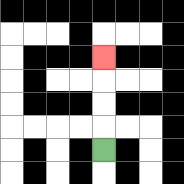{'start': '[4, 6]', 'end': '[4, 2]', 'path_directions': 'U,U,U,U', 'path_coordinates': '[[4, 6], [4, 5], [4, 4], [4, 3], [4, 2]]'}